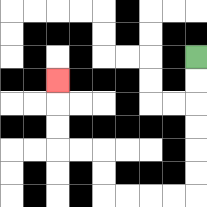{'start': '[8, 2]', 'end': '[2, 3]', 'path_directions': 'D,D,D,D,D,D,L,L,L,L,U,U,L,L,U,U,U', 'path_coordinates': '[[8, 2], [8, 3], [8, 4], [8, 5], [8, 6], [8, 7], [8, 8], [7, 8], [6, 8], [5, 8], [4, 8], [4, 7], [4, 6], [3, 6], [2, 6], [2, 5], [2, 4], [2, 3]]'}